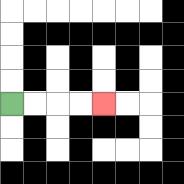{'start': '[0, 4]', 'end': '[4, 4]', 'path_directions': 'R,R,R,R', 'path_coordinates': '[[0, 4], [1, 4], [2, 4], [3, 4], [4, 4]]'}